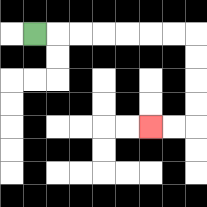{'start': '[1, 1]', 'end': '[6, 5]', 'path_directions': 'R,R,R,R,R,R,R,D,D,D,D,L,L', 'path_coordinates': '[[1, 1], [2, 1], [3, 1], [4, 1], [5, 1], [6, 1], [7, 1], [8, 1], [8, 2], [8, 3], [8, 4], [8, 5], [7, 5], [6, 5]]'}